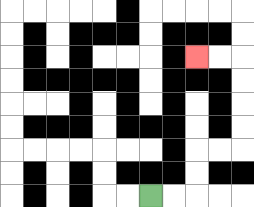{'start': '[6, 8]', 'end': '[8, 2]', 'path_directions': 'R,R,U,U,R,R,U,U,U,U,L,L', 'path_coordinates': '[[6, 8], [7, 8], [8, 8], [8, 7], [8, 6], [9, 6], [10, 6], [10, 5], [10, 4], [10, 3], [10, 2], [9, 2], [8, 2]]'}